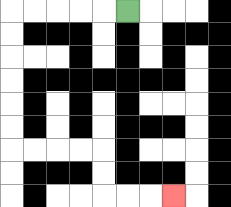{'start': '[5, 0]', 'end': '[7, 8]', 'path_directions': 'L,L,L,L,L,D,D,D,D,D,D,R,R,R,R,D,D,R,R,R', 'path_coordinates': '[[5, 0], [4, 0], [3, 0], [2, 0], [1, 0], [0, 0], [0, 1], [0, 2], [0, 3], [0, 4], [0, 5], [0, 6], [1, 6], [2, 6], [3, 6], [4, 6], [4, 7], [4, 8], [5, 8], [6, 8], [7, 8]]'}